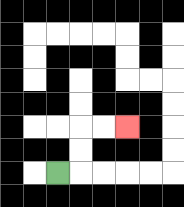{'start': '[2, 7]', 'end': '[5, 5]', 'path_directions': 'R,U,U,R,R', 'path_coordinates': '[[2, 7], [3, 7], [3, 6], [3, 5], [4, 5], [5, 5]]'}